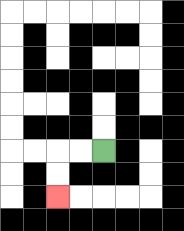{'start': '[4, 6]', 'end': '[2, 8]', 'path_directions': 'L,L,D,D', 'path_coordinates': '[[4, 6], [3, 6], [2, 6], [2, 7], [2, 8]]'}